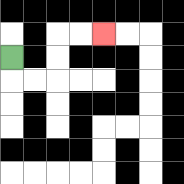{'start': '[0, 2]', 'end': '[4, 1]', 'path_directions': 'D,R,R,U,U,R,R', 'path_coordinates': '[[0, 2], [0, 3], [1, 3], [2, 3], [2, 2], [2, 1], [3, 1], [4, 1]]'}